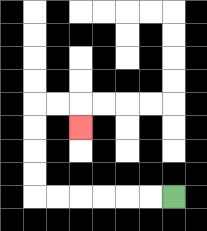{'start': '[7, 8]', 'end': '[3, 5]', 'path_directions': 'L,L,L,L,L,L,U,U,U,U,R,R,D', 'path_coordinates': '[[7, 8], [6, 8], [5, 8], [4, 8], [3, 8], [2, 8], [1, 8], [1, 7], [1, 6], [1, 5], [1, 4], [2, 4], [3, 4], [3, 5]]'}